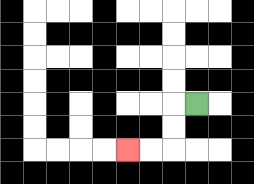{'start': '[8, 4]', 'end': '[5, 6]', 'path_directions': 'L,D,D,L,L', 'path_coordinates': '[[8, 4], [7, 4], [7, 5], [7, 6], [6, 6], [5, 6]]'}